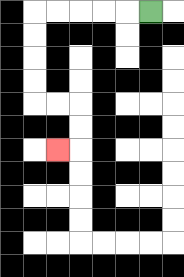{'start': '[6, 0]', 'end': '[2, 6]', 'path_directions': 'L,L,L,L,L,D,D,D,D,R,R,D,D,L', 'path_coordinates': '[[6, 0], [5, 0], [4, 0], [3, 0], [2, 0], [1, 0], [1, 1], [1, 2], [1, 3], [1, 4], [2, 4], [3, 4], [3, 5], [3, 6], [2, 6]]'}